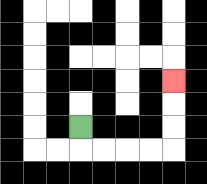{'start': '[3, 5]', 'end': '[7, 3]', 'path_directions': 'D,R,R,R,R,U,U,U', 'path_coordinates': '[[3, 5], [3, 6], [4, 6], [5, 6], [6, 6], [7, 6], [7, 5], [7, 4], [7, 3]]'}